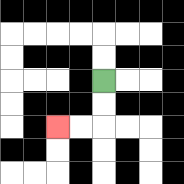{'start': '[4, 3]', 'end': '[2, 5]', 'path_directions': 'D,D,L,L', 'path_coordinates': '[[4, 3], [4, 4], [4, 5], [3, 5], [2, 5]]'}